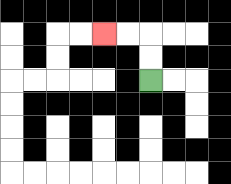{'start': '[6, 3]', 'end': '[4, 1]', 'path_directions': 'U,U,L,L', 'path_coordinates': '[[6, 3], [6, 2], [6, 1], [5, 1], [4, 1]]'}